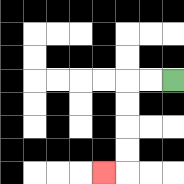{'start': '[7, 3]', 'end': '[4, 7]', 'path_directions': 'L,L,D,D,D,D,L', 'path_coordinates': '[[7, 3], [6, 3], [5, 3], [5, 4], [5, 5], [5, 6], [5, 7], [4, 7]]'}